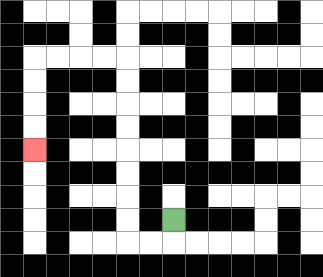{'start': '[7, 9]', 'end': '[1, 6]', 'path_directions': 'D,L,L,U,U,U,U,U,U,U,U,L,L,L,L,D,D,D,D', 'path_coordinates': '[[7, 9], [7, 10], [6, 10], [5, 10], [5, 9], [5, 8], [5, 7], [5, 6], [5, 5], [5, 4], [5, 3], [5, 2], [4, 2], [3, 2], [2, 2], [1, 2], [1, 3], [1, 4], [1, 5], [1, 6]]'}